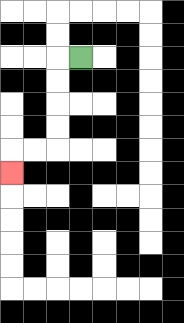{'start': '[3, 2]', 'end': '[0, 7]', 'path_directions': 'L,D,D,D,D,L,L,D', 'path_coordinates': '[[3, 2], [2, 2], [2, 3], [2, 4], [2, 5], [2, 6], [1, 6], [0, 6], [0, 7]]'}